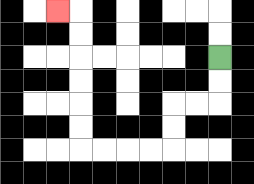{'start': '[9, 2]', 'end': '[2, 0]', 'path_directions': 'D,D,L,L,D,D,L,L,L,L,U,U,U,U,U,U,L', 'path_coordinates': '[[9, 2], [9, 3], [9, 4], [8, 4], [7, 4], [7, 5], [7, 6], [6, 6], [5, 6], [4, 6], [3, 6], [3, 5], [3, 4], [3, 3], [3, 2], [3, 1], [3, 0], [2, 0]]'}